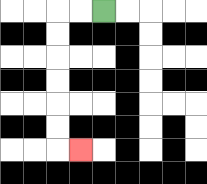{'start': '[4, 0]', 'end': '[3, 6]', 'path_directions': 'L,L,D,D,D,D,D,D,R', 'path_coordinates': '[[4, 0], [3, 0], [2, 0], [2, 1], [2, 2], [2, 3], [2, 4], [2, 5], [2, 6], [3, 6]]'}